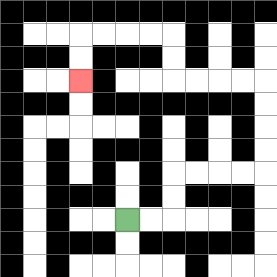{'start': '[5, 9]', 'end': '[3, 3]', 'path_directions': 'R,R,U,U,R,R,R,R,U,U,U,U,L,L,L,L,U,U,L,L,L,L,D,D', 'path_coordinates': '[[5, 9], [6, 9], [7, 9], [7, 8], [7, 7], [8, 7], [9, 7], [10, 7], [11, 7], [11, 6], [11, 5], [11, 4], [11, 3], [10, 3], [9, 3], [8, 3], [7, 3], [7, 2], [7, 1], [6, 1], [5, 1], [4, 1], [3, 1], [3, 2], [3, 3]]'}